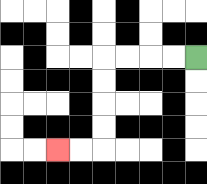{'start': '[8, 2]', 'end': '[2, 6]', 'path_directions': 'L,L,L,L,D,D,D,D,L,L', 'path_coordinates': '[[8, 2], [7, 2], [6, 2], [5, 2], [4, 2], [4, 3], [4, 4], [4, 5], [4, 6], [3, 6], [2, 6]]'}